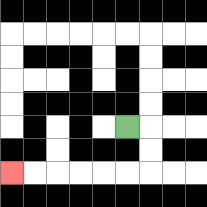{'start': '[5, 5]', 'end': '[0, 7]', 'path_directions': 'R,D,D,L,L,L,L,L,L', 'path_coordinates': '[[5, 5], [6, 5], [6, 6], [6, 7], [5, 7], [4, 7], [3, 7], [2, 7], [1, 7], [0, 7]]'}